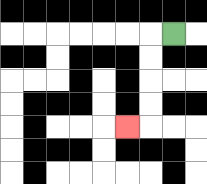{'start': '[7, 1]', 'end': '[5, 5]', 'path_directions': 'L,D,D,D,D,L', 'path_coordinates': '[[7, 1], [6, 1], [6, 2], [6, 3], [6, 4], [6, 5], [5, 5]]'}